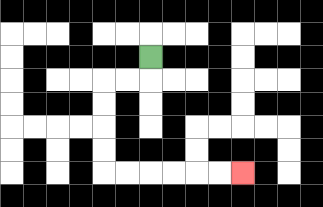{'start': '[6, 2]', 'end': '[10, 7]', 'path_directions': 'D,L,L,D,D,D,D,R,R,R,R,R,R', 'path_coordinates': '[[6, 2], [6, 3], [5, 3], [4, 3], [4, 4], [4, 5], [4, 6], [4, 7], [5, 7], [6, 7], [7, 7], [8, 7], [9, 7], [10, 7]]'}